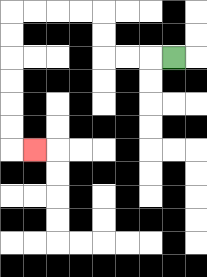{'start': '[7, 2]', 'end': '[1, 6]', 'path_directions': 'L,L,L,U,U,L,L,L,L,D,D,D,D,D,D,R', 'path_coordinates': '[[7, 2], [6, 2], [5, 2], [4, 2], [4, 1], [4, 0], [3, 0], [2, 0], [1, 0], [0, 0], [0, 1], [0, 2], [0, 3], [0, 4], [0, 5], [0, 6], [1, 6]]'}